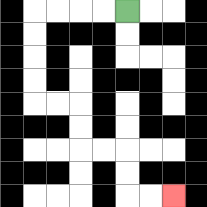{'start': '[5, 0]', 'end': '[7, 8]', 'path_directions': 'L,L,L,L,D,D,D,D,R,R,D,D,R,R,D,D,R,R', 'path_coordinates': '[[5, 0], [4, 0], [3, 0], [2, 0], [1, 0], [1, 1], [1, 2], [1, 3], [1, 4], [2, 4], [3, 4], [3, 5], [3, 6], [4, 6], [5, 6], [5, 7], [5, 8], [6, 8], [7, 8]]'}